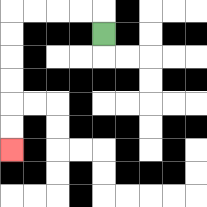{'start': '[4, 1]', 'end': '[0, 6]', 'path_directions': 'U,L,L,L,L,D,D,D,D,D,D', 'path_coordinates': '[[4, 1], [4, 0], [3, 0], [2, 0], [1, 0], [0, 0], [0, 1], [0, 2], [0, 3], [0, 4], [0, 5], [0, 6]]'}